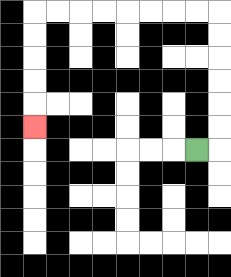{'start': '[8, 6]', 'end': '[1, 5]', 'path_directions': 'R,U,U,U,U,U,U,L,L,L,L,L,L,L,L,D,D,D,D,D', 'path_coordinates': '[[8, 6], [9, 6], [9, 5], [9, 4], [9, 3], [9, 2], [9, 1], [9, 0], [8, 0], [7, 0], [6, 0], [5, 0], [4, 0], [3, 0], [2, 0], [1, 0], [1, 1], [1, 2], [1, 3], [1, 4], [1, 5]]'}